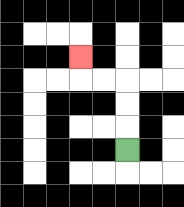{'start': '[5, 6]', 'end': '[3, 2]', 'path_directions': 'U,U,U,L,L,U', 'path_coordinates': '[[5, 6], [5, 5], [5, 4], [5, 3], [4, 3], [3, 3], [3, 2]]'}